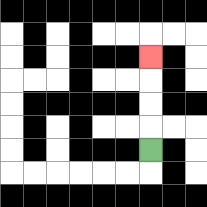{'start': '[6, 6]', 'end': '[6, 2]', 'path_directions': 'U,U,U,U', 'path_coordinates': '[[6, 6], [6, 5], [6, 4], [6, 3], [6, 2]]'}